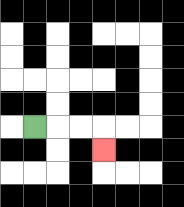{'start': '[1, 5]', 'end': '[4, 6]', 'path_directions': 'R,R,R,D', 'path_coordinates': '[[1, 5], [2, 5], [3, 5], [4, 5], [4, 6]]'}